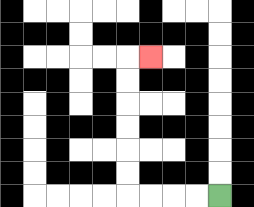{'start': '[9, 8]', 'end': '[6, 2]', 'path_directions': 'L,L,L,L,U,U,U,U,U,U,R', 'path_coordinates': '[[9, 8], [8, 8], [7, 8], [6, 8], [5, 8], [5, 7], [5, 6], [5, 5], [5, 4], [5, 3], [5, 2], [6, 2]]'}